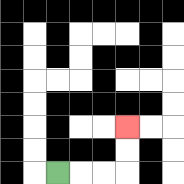{'start': '[2, 7]', 'end': '[5, 5]', 'path_directions': 'R,R,R,U,U', 'path_coordinates': '[[2, 7], [3, 7], [4, 7], [5, 7], [5, 6], [5, 5]]'}